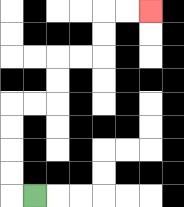{'start': '[1, 8]', 'end': '[6, 0]', 'path_directions': 'L,U,U,U,U,R,R,U,U,R,R,U,U,R,R', 'path_coordinates': '[[1, 8], [0, 8], [0, 7], [0, 6], [0, 5], [0, 4], [1, 4], [2, 4], [2, 3], [2, 2], [3, 2], [4, 2], [4, 1], [4, 0], [5, 0], [6, 0]]'}